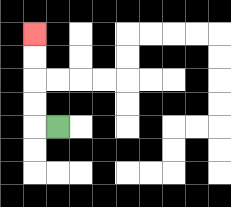{'start': '[2, 5]', 'end': '[1, 1]', 'path_directions': 'L,U,U,U,U', 'path_coordinates': '[[2, 5], [1, 5], [1, 4], [1, 3], [1, 2], [1, 1]]'}